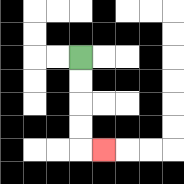{'start': '[3, 2]', 'end': '[4, 6]', 'path_directions': 'D,D,D,D,R', 'path_coordinates': '[[3, 2], [3, 3], [3, 4], [3, 5], [3, 6], [4, 6]]'}